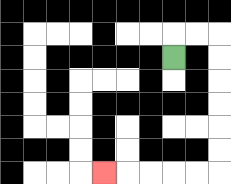{'start': '[7, 2]', 'end': '[4, 7]', 'path_directions': 'U,R,R,D,D,D,D,D,D,L,L,L,L,L', 'path_coordinates': '[[7, 2], [7, 1], [8, 1], [9, 1], [9, 2], [9, 3], [9, 4], [9, 5], [9, 6], [9, 7], [8, 7], [7, 7], [6, 7], [5, 7], [4, 7]]'}